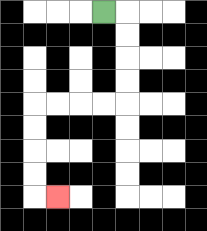{'start': '[4, 0]', 'end': '[2, 8]', 'path_directions': 'R,D,D,D,D,L,L,L,L,D,D,D,D,R', 'path_coordinates': '[[4, 0], [5, 0], [5, 1], [5, 2], [5, 3], [5, 4], [4, 4], [3, 4], [2, 4], [1, 4], [1, 5], [1, 6], [1, 7], [1, 8], [2, 8]]'}